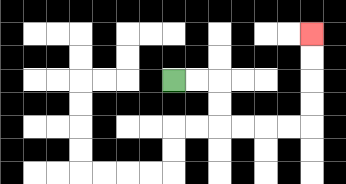{'start': '[7, 3]', 'end': '[13, 1]', 'path_directions': 'R,R,D,D,R,R,R,R,U,U,U,U', 'path_coordinates': '[[7, 3], [8, 3], [9, 3], [9, 4], [9, 5], [10, 5], [11, 5], [12, 5], [13, 5], [13, 4], [13, 3], [13, 2], [13, 1]]'}